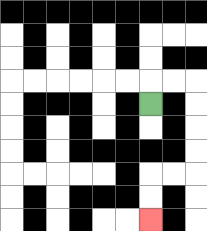{'start': '[6, 4]', 'end': '[6, 9]', 'path_directions': 'U,R,R,D,D,D,D,L,L,D,D', 'path_coordinates': '[[6, 4], [6, 3], [7, 3], [8, 3], [8, 4], [8, 5], [8, 6], [8, 7], [7, 7], [6, 7], [6, 8], [6, 9]]'}